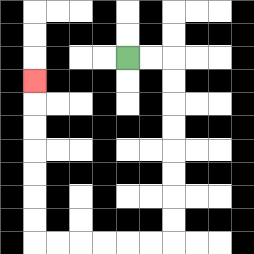{'start': '[5, 2]', 'end': '[1, 3]', 'path_directions': 'R,R,D,D,D,D,D,D,D,D,L,L,L,L,L,L,U,U,U,U,U,U,U', 'path_coordinates': '[[5, 2], [6, 2], [7, 2], [7, 3], [7, 4], [7, 5], [7, 6], [7, 7], [7, 8], [7, 9], [7, 10], [6, 10], [5, 10], [4, 10], [3, 10], [2, 10], [1, 10], [1, 9], [1, 8], [1, 7], [1, 6], [1, 5], [1, 4], [1, 3]]'}